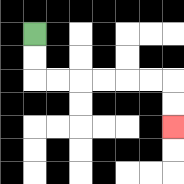{'start': '[1, 1]', 'end': '[7, 5]', 'path_directions': 'D,D,R,R,R,R,R,R,D,D', 'path_coordinates': '[[1, 1], [1, 2], [1, 3], [2, 3], [3, 3], [4, 3], [5, 3], [6, 3], [7, 3], [7, 4], [7, 5]]'}